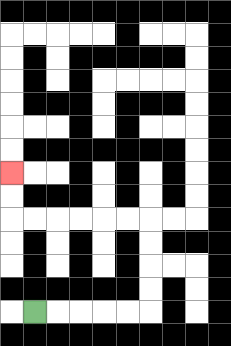{'start': '[1, 13]', 'end': '[0, 7]', 'path_directions': 'R,R,R,R,R,U,U,U,U,L,L,L,L,L,L,U,U', 'path_coordinates': '[[1, 13], [2, 13], [3, 13], [4, 13], [5, 13], [6, 13], [6, 12], [6, 11], [6, 10], [6, 9], [5, 9], [4, 9], [3, 9], [2, 9], [1, 9], [0, 9], [0, 8], [0, 7]]'}